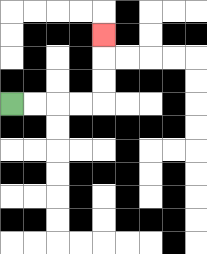{'start': '[0, 4]', 'end': '[4, 1]', 'path_directions': 'R,R,R,R,U,U,U', 'path_coordinates': '[[0, 4], [1, 4], [2, 4], [3, 4], [4, 4], [4, 3], [4, 2], [4, 1]]'}